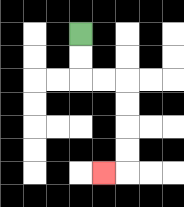{'start': '[3, 1]', 'end': '[4, 7]', 'path_directions': 'D,D,R,R,D,D,D,D,L', 'path_coordinates': '[[3, 1], [3, 2], [3, 3], [4, 3], [5, 3], [5, 4], [5, 5], [5, 6], [5, 7], [4, 7]]'}